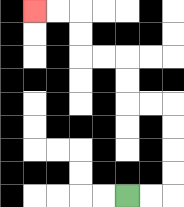{'start': '[5, 8]', 'end': '[1, 0]', 'path_directions': 'R,R,U,U,U,U,L,L,U,U,L,L,U,U,L,L', 'path_coordinates': '[[5, 8], [6, 8], [7, 8], [7, 7], [7, 6], [7, 5], [7, 4], [6, 4], [5, 4], [5, 3], [5, 2], [4, 2], [3, 2], [3, 1], [3, 0], [2, 0], [1, 0]]'}